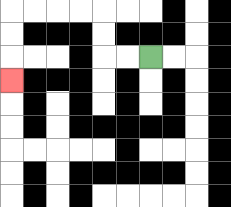{'start': '[6, 2]', 'end': '[0, 3]', 'path_directions': 'L,L,U,U,L,L,L,L,D,D,D', 'path_coordinates': '[[6, 2], [5, 2], [4, 2], [4, 1], [4, 0], [3, 0], [2, 0], [1, 0], [0, 0], [0, 1], [0, 2], [0, 3]]'}